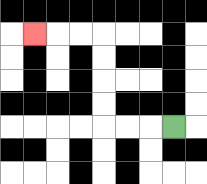{'start': '[7, 5]', 'end': '[1, 1]', 'path_directions': 'L,L,L,U,U,U,U,L,L,L', 'path_coordinates': '[[7, 5], [6, 5], [5, 5], [4, 5], [4, 4], [4, 3], [4, 2], [4, 1], [3, 1], [2, 1], [1, 1]]'}